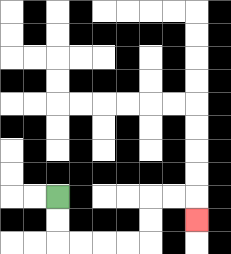{'start': '[2, 8]', 'end': '[8, 9]', 'path_directions': 'D,D,R,R,R,R,U,U,R,R,D', 'path_coordinates': '[[2, 8], [2, 9], [2, 10], [3, 10], [4, 10], [5, 10], [6, 10], [6, 9], [6, 8], [7, 8], [8, 8], [8, 9]]'}